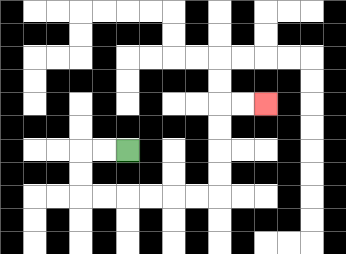{'start': '[5, 6]', 'end': '[11, 4]', 'path_directions': 'L,L,D,D,R,R,R,R,R,R,U,U,U,U,R,R', 'path_coordinates': '[[5, 6], [4, 6], [3, 6], [3, 7], [3, 8], [4, 8], [5, 8], [6, 8], [7, 8], [8, 8], [9, 8], [9, 7], [9, 6], [9, 5], [9, 4], [10, 4], [11, 4]]'}